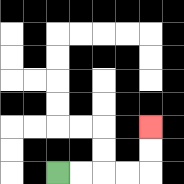{'start': '[2, 7]', 'end': '[6, 5]', 'path_directions': 'R,R,R,R,U,U', 'path_coordinates': '[[2, 7], [3, 7], [4, 7], [5, 7], [6, 7], [6, 6], [6, 5]]'}